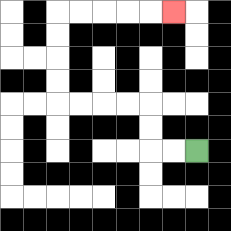{'start': '[8, 6]', 'end': '[7, 0]', 'path_directions': 'L,L,U,U,L,L,L,L,U,U,U,U,R,R,R,R,R', 'path_coordinates': '[[8, 6], [7, 6], [6, 6], [6, 5], [6, 4], [5, 4], [4, 4], [3, 4], [2, 4], [2, 3], [2, 2], [2, 1], [2, 0], [3, 0], [4, 0], [5, 0], [6, 0], [7, 0]]'}